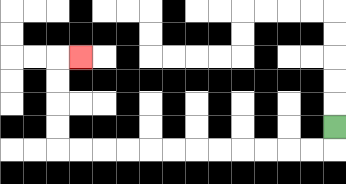{'start': '[14, 5]', 'end': '[3, 2]', 'path_directions': 'D,L,L,L,L,L,L,L,L,L,L,L,L,U,U,U,U,R', 'path_coordinates': '[[14, 5], [14, 6], [13, 6], [12, 6], [11, 6], [10, 6], [9, 6], [8, 6], [7, 6], [6, 6], [5, 6], [4, 6], [3, 6], [2, 6], [2, 5], [2, 4], [2, 3], [2, 2], [3, 2]]'}